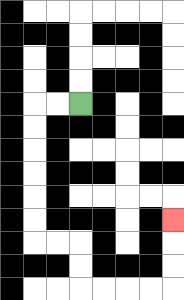{'start': '[3, 4]', 'end': '[7, 9]', 'path_directions': 'L,L,D,D,D,D,D,D,R,R,D,D,R,R,R,R,U,U,U', 'path_coordinates': '[[3, 4], [2, 4], [1, 4], [1, 5], [1, 6], [1, 7], [1, 8], [1, 9], [1, 10], [2, 10], [3, 10], [3, 11], [3, 12], [4, 12], [5, 12], [6, 12], [7, 12], [7, 11], [7, 10], [7, 9]]'}